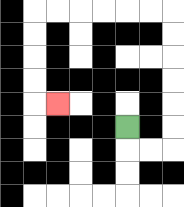{'start': '[5, 5]', 'end': '[2, 4]', 'path_directions': 'D,R,R,U,U,U,U,U,U,L,L,L,L,L,L,D,D,D,D,R', 'path_coordinates': '[[5, 5], [5, 6], [6, 6], [7, 6], [7, 5], [7, 4], [7, 3], [7, 2], [7, 1], [7, 0], [6, 0], [5, 0], [4, 0], [3, 0], [2, 0], [1, 0], [1, 1], [1, 2], [1, 3], [1, 4], [2, 4]]'}